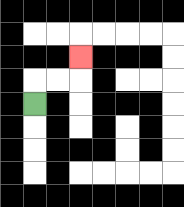{'start': '[1, 4]', 'end': '[3, 2]', 'path_directions': 'U,R,R,U', 'path_coordinates': '[[1, 4], [1, 3], [2, 3], [3, 3], [3, 2]]'}